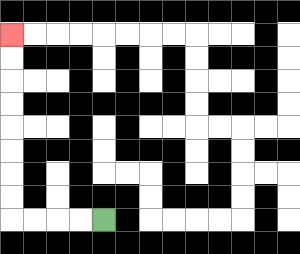{'start': '[4, 9]', 'end': '[0, 1]', 'path_directions': 'L,L,L,L,U,U,U,U,U,U,U,U', 'path_coordinates': '[[4, 9], [3, 9], [2, 9], [1, 9], [0, 9], [0, 8], [0, 7], [0, 6], [0, 5], [0, 4], [0, 3], [0, 2], [0, 1]]'}